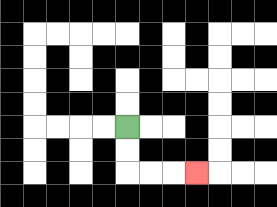{'start': '[5, 5]', 'end': '[8, 7]', 'path_directions': 'D,D,R,R,R', 'path_coordinates': '[[5, 5], [5, 6], [5, 7], [6, 7], [7, 7], [8, 7]]'}